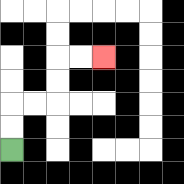{'start': '[0, 6]', 'end': '[4, 2]', 'path_directions': 'U,U,R,R,U,U,R,R', 'path_coordinates': '[[0, 6], [0, 5], [0, 4], [1, 4], [2, 4], [2, 3], [2, 2], [3, 2], [4, 2]]'}